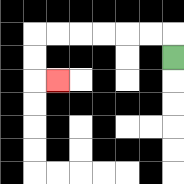{'start': '[7, 2]', 'end': '[2, 3]', 'path_directions': 'U,L,L,L,L,L,L,D,D,R', 'path_coordinates': '[[7, 2], [7, 1], [6, 1], [5, 1], [4, 1], [3, 1], [2, 1], [1, 1], [1, 2], [1, 3], [2, 3]]'}